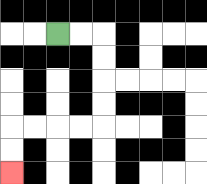{'start': '[2, 1]', 'end': '[0, 7]', 'path_directions': 'R,R,D,D,D,D,L,L,L,L,D,D', 'path_coordinates': '[[2, 1], [3, 1], [4, 1], [4, 2], [4, 3], [4, 4], [4, 5], [3, 5], [2, 5], [1, 5], [0, 5], [0, 6], [0, 7]]'}